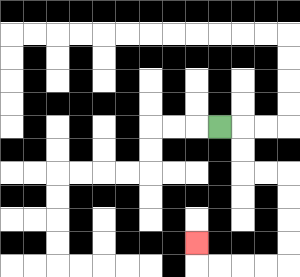{'start': '[9, 5]', 'end': '[8, 10]', 'path_directions': 'R,D,D,R,R,D,D,D,D,L,L,L,L,U', 'path_coordinates': '[[9, 5], [10, 5], [10, 6], [10, 7], [11, 7], [12, 7], [12, 8], [12, 9], [12, 10], [12, 11], [11, 11], [10, 11], [9, 11], [8, 11], [8, 10]]'}